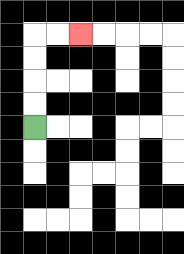{'start': '[1, 5]', 'end': '[3, 1]', 'path_directions': 'U,U,U,U,R,R', 'path_coordinates': '[[1, 5], [1, 4], [1, 3], [1, 2], [1, 1], [2, 1], [3, 1]]'}